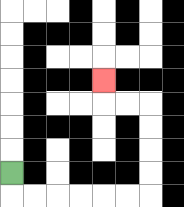{'start': '[0, 7]', 'end': '[4, 3]', 'path_directions': 'D,R,R,R,R,R,R,U,U,U,U,L,L,U', 'path_coordinates': '[[0, 7], [0, 8], [1, 8], [2, 8], [3, 8], [4, 8], [5, 8], [6, 8], [6, 7], [6, 6], [6, 5], [6, 4], [5, 4], [4, 4], [4, 3]]'}